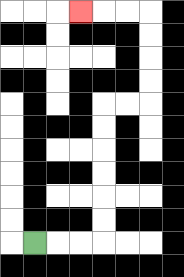{'start': '[1, 10]', 'end': '[3, 0]', 'path_directions': 'R,R,R,U,U,U,U,U,U,R,R,U,U,U,U,L,L,L', 'path_coordinates': '[[1, 10], [2, 10], [3, 10], [4, 10], [4, 9], [4, 8], [4, 7], [4, 6], [4, 5], [4, 4], [5, 4], [6, 4], [6, 3], [6, 2], [6, 1], [6, 0], [5, 0], [4, 0], [3, 0]]'}